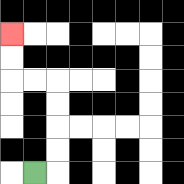{'start': '[1, 7]', 'end': '[0, 1]', 'path_directions': 'R,U,U,U,U,L,L,U,U', 'path_coordinates': '[[1, 7], [2, 7], [2, 6], [2, 5], [2, 4], [2, 3], [1, 3], [0, 3], [0, 2], [0, 1]]'}